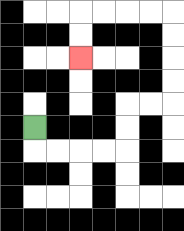{'start': '[1, 5]', 'end': '[3, 2]', 'path_directions': 'D,R,R,R,R,U,U,R,R,U,U,U,U,L,L,L,L,D,D', 'path_coordinates': '[[1, 5], [1, 6], [2, 6], [3, 6], [4, 6], [5, 6], [5, 5], [5, 4], [6, 4], [7, 4], [7, 3], [7, 2], [7, 1], [7, 0], [6, 0], [5, 0], [4, 0], [3, 0], [3, 1], [3, 2]]'}